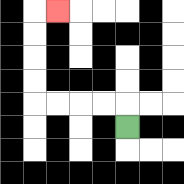{'start': '[5, 5]', 'end': '[2, 0]', 'path_directions': 'U,L,L,L,L,U,U,U,U,R', 'path_coordinates': '[[5, 5], [5, 4], [4, 4], [3, 4], [2, 4], [1, 4], [1, 3], [1, 2], [1, 1], [1, 0], [2, 0]]'}